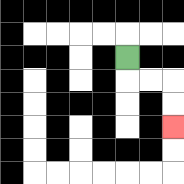{'start': '[5, 2]', 'end': '[7, 5]', 'path_directions': 'D,R,R,D,D', 'path_coordinates': '[[5, 2], [5, 3], [6, 3], [7, 3], [7, 4], [7, 5]]'}